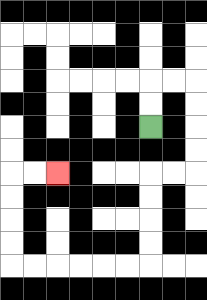{'start': '[6, 5]', 'end': '[2, 7]', 'path_directions': 'U,U,R,R,D,D,D,D,L,L,D,D,D,D,L,L,L,L,L,L,U,U,U,U,R,R', 'path_coordinates': '[[6, 5], [6, 4], [6, 3], [7, 3], [8, 3], [8, 4], [8, 5], [8, 6], [8, 7], [7, 7], [6, 7], [6, 8], [6, 9], [6, 10], [6, 11], [5, 11], [4, 11], [3, 11], [2, 11], [1, 11], [0, 11], [0, 10], [0, 9], [0, 8], [0, 7], [1, 7], [2, 7]]'}